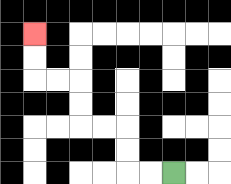{'start': '[7, 7]', 'end': '[1, 1]', 'path_directions': 'L,L,U,U,L,L,U,U,L,L,U,U', 'path_coordinates': '[[7, 7], [6, 7], [5, 7], [5, 6], [5, 5], [4, 5], [3, 5], [3, 4], [3, 3], [2, 3], [1, 3], [1, 2], [1, 1]]'}